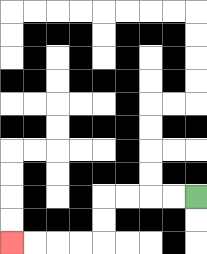{'start': '[8, 8]', 'end': '[0, 10]', 'path_directions': 'L,L,L,L,D,D,L,L,L,L', 'path_coordinates': '[[8, 8], [7, 8], [6, 8], [5, 8], [4, 8], [4, 9], [4, 10], [3, 10], [2, 10], [1, 10], [0, 10]]'}